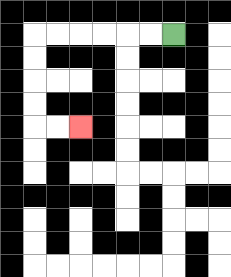{'start': '[7, 1]', 'end': '[3, 5]', 'path_directions': 'L,L,L,L,L,L,D,D,D,D,R,R', 'path_coordinates': '[[7, 1], [6, 1], [5, 1], [4, 1], [3, 1], [2, 1], [1, 1], [1, 2], [1, 3], [1, 4], [1, 5], [2, 5], [3, 5]]'}